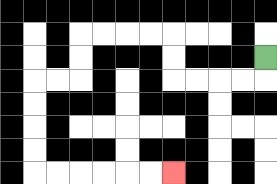{'start': '[11, 2]', 'end': '[7, 7]', 'path_directions': 'D,L,L,L,L,U,U,L,L,L,L,D,D,L,L,D,D,D,D,R,R,R,R,R,R', 'path_coordinates': '[[11, 2], [11, 3], [10, 3], [9, 3], [8, 3], [7, 3], [7, 2], [7, 1], [6, 1], [5, 1], [4, 1], [3, 1], [3, 2], [3, 3], [2, 3], [1, 3], [1, 4], [1, 5], [1, 6], [1, 7], [2, 7], [3, 7], [4, 7], [5, 7], [6, 7], [7, 7]]'}